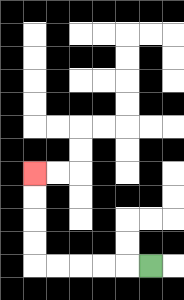{'start': '[6, 11]', 'end': '[1, 7]', 'path_directions': 'L,L,L,L,L,U,U,U,U', 'path_coordinates': '[[6, 11], [5, 11], [4, 11], [3, 11], [2, 11], [1, 11], [1, 10], [1, 9], [1, 8], [1, 7]]'}